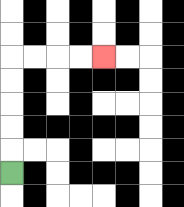{'start': '[0, 7]', 'end': '[4, 2]', 'path_directions': 'U,U,U,U,U,R,R,R,R', 'path_coordinates': '[[0, 7], [0, 6], [0, 5], [0, 4], [0, 3], [0, 2], [1, 2], [2, 2], [3, 2], [4, 2]]'}